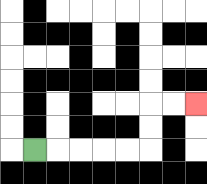{'start': '[1, 6]', 'end': '[8, 4]', 'path_directions': 'R,R,R,R,R,U,U,R,R', 'path_coordinates': '[[1, 6], [2, 6], [3, 6], [4, 6], [5, 6], [6, 6], [6, 5], [6, 4], [7, 4], [8, 4]]'}